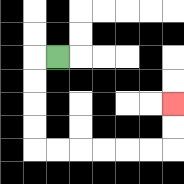{'start': '[2, 2]', 'end': '[7, 4]', 'path_directions': 'L,D,D,D,D,R,R,R,R,R,R,U,U', 'path_coordinates': '[[2, 2], [1, 2], [1, 3], [1, 4], [1, 5], [1, 6], [2, 6], [3, 6], [4, 6], [5, 6], [6, 6], [7, 6], [7, 5], [7, 4]]'}